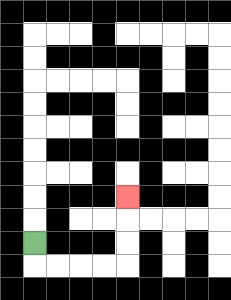{'start': '[1, 10]', 'end': '[5, 8]', 'path_directions': 'D,R,R,R,R,U,U,U', 'path_coordinates': '[[1, 10], [1, 11], [2, 11], [3, 11], [4, 11], [5, 11], [5, 10], [5, 9], [5, 8]]'}